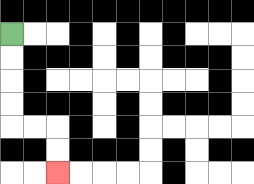{'start': '[0, 1]', 'end': '[2, 7]', 'path_directions': 'D,D,D,D,R,R,D,D', 'path_coordinates': '[[0, 1], [0, 2], [0, 3], [0, 4], [0, 5], [1, 5], [2, 5], [2, 6], [2, 7]]'}